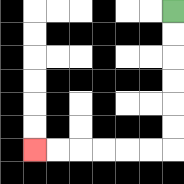{'start': '[7, 0]', 'end': '[1, 6]', 'path_directions': 'D,D,D,D,D,D,L,L,L,L,L,L', 'path_coordinates': '[[7, 0], [7, 1], [7, 2], [7, 3], [7, 4], [7, 5], [7, 6], [6, 6], [5, 6], [4, 6], [3, 6], [2, 6], [1, 6]]'}